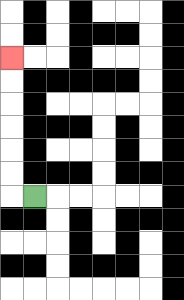{'start': '[1, 8]', 'end': '[0, 2]', 'path_directions': 'L,U,U,U,U,U,U', 'path_coordinates': '[[1, 8], [0, 8], [0, 7], [0, 6], [0, 5], [0, 4], [0, 3], [0, 2]]'}